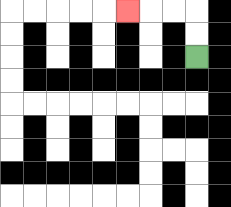{'start': '[8, 2]', 'end': '[5, 0]', 'path_directions': 'U,U,L,L,L', 'path_coordinates': '[[8, 2], [8, 1], [8, 0], [7, 0], [6, 0], [5, 0]]'}